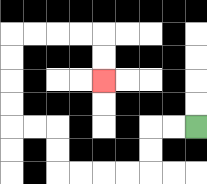{'start': '[8, 5]', 'end': '[4, 3]', 'path_directions': 'L,L,D,D,L,L,L,L,U,U,L,L,U,U,U,U,R,R,R,R,D,D', 'path_coordinates': '[[8, 5], [7, 5], [6, 5], [6, 6], [6, 7], [5, 7], [4, 7], [3, 7], [2, 7], [2, 6], [2, 5], [1, 5], [0, 5], [0, 4], [0, 3], [0, 2], [0, 1], [1, 1], [2, 1], [3, 1], [4, 1], [4, 2], [4, 3]]'}